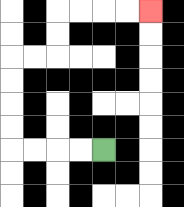{'start': '[4, 6]', 'end': '[6, 0]', 'path_directions': 'L,L,L,L,U,U,U,U,R,R,U,U,R,R,R,R', 'path_coordinates': '[[4, 6], [3, 6], [2, 6], [1, 6], [0, 6], [0, 5], [0, 4], [0, 3], [0, 2], [1, 2], [2, 2], [2, 1], [2, 0], [3, 0], [4, 0], [5, 0], [6, 0]]'}